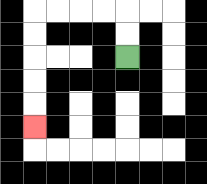{'start': '[5, 2]', 'end': '[1, 5]', 'path_directions': 'U,U,L,L,L,L,D,D,D,D,D', 'path_coordinates': '[[5, 2], [5, 1], [5, 0], [4, 0], [3, 0], [2, 0], [1, 0], [1, 1], [1, 2], [1, 3], [1, 4], [1, 5]]'}